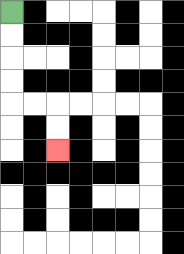{'start': '[0, 0]', 'end': '[2, 6]', 'path_directions': 'D,D,D,D,R,R,D,D', 'path_coordinates': '[[0, 0], [0, 1], [0, 2], [0, 3], [0, 4], [1, 4], [2, 4], [2, 5], [2, 6]]'}